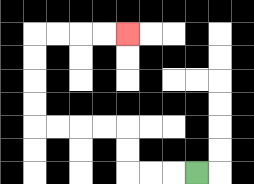{'start': '[8, 7]', 'end': '[5, 1]', 'path_directions': 'L,L,L,U,U,L,L,L,L,U,U,U,U,R,R,R,R', 'path_coordinates': '[[8, 7], [7, 7], [6, 7], [5, 7], [5, 6], [5, 5], [4, 5], [3, 5], [2, 5], [1, 5], [1, 4], [1, 3], [1, 2], [1, 1], [2, 1], [3, 1], [4, 1], [5, 1]]'}